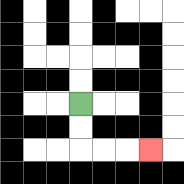{'start': '[3, 4]', 'end': '[6, 6]', 'path_directions': 'D,D,R,R,R', 'path_coordinates': '[[3, 4], [3, 5], [3, 6], [4, 6], [5, 6], [6, 6]]'}